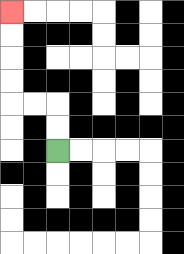{'start': '[2, 6]', 'end': '[0, 0]', 'path_directions': 'U,U,L,L,U,U,U,U', 'path_coordinates': '[[2, 6], [2, 5], [2, 4], [1, 4], [0, 4], [0, 3], [0, 2], [0, 1], [0, 0]]'}